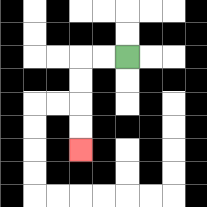{'start': '[5, 2]', 'end': '[3, 6]', 'path_directions': 'L,L,D,D,D,D', 'path_coordinates': '[[5, 2], [4, 2], [3, 2], [3, 3], [3, 4], [3, 5], [3, 6]]'}